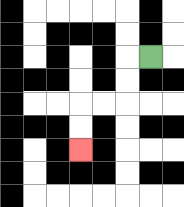{'start': '[6, 2]', 'end': '[3, 6]', 'path_directions': 'L,D,D,L,L,D,D', 'path_coordinates': '[[6, 2], [5, 2], [5, 3], [5, 4], [4, 4], [3, 4], [3, 5], [3, 6]]'}